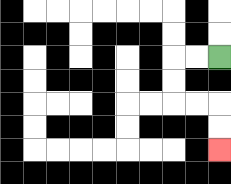{'start': '[9, 2]', 'end': '[9, 6]', 'path_directions': 'L,L,D,D,R,R,D,D', 'path_coordinates': '[[9, 2], [8, 2], [7, 2], [7, 3], [7, 4], [8, 4], [9, 4], [9, 5], [9, 6]]'}